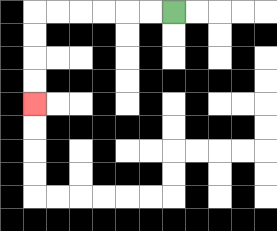{'start': '[7, 0]', 'end': '[1, 4]', 'path_directions': 'L,L,L,L,L,L,D,D,D,D', 'path_coordinates': '[[7, 0], [6, 0], [5, 0], [4, 0], [3, 0], [2, 0], [1, 0], [1, 1], [1, 2], [1, 3], [1, 4]]'}